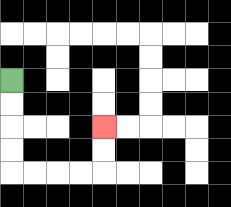{'start': '[0, 3]', 'end': '[4, 5]', 'path_directions': 'D,D,D,D,R,R,R,R,U,U', 'path_coordinates': '[[0, 3], [0, 4], [0, 5], [0, 6], [0, 7], [1, 7], [2, 7], [3, 7], [4, 7], [4, 6], [4, 5]]'}